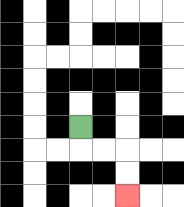{'start': '[3, 5]', 'end': '[5, 8]', 'path_directions': 'D,R,R,D,D', 'path_coordinates': '[[3, 5], [3, 6], [4, 6], [5, 6], [5, 7], [5, 8]]'}